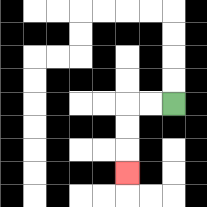{'start': '[7, 4]', 'end': '[5, 7]', 'path_directions': 'L,L,D,D,D', 'path_coordinates': '[[7, 4], [6, 4], [5, 4], [5, 5], [5, 6], [5, 7]]'}